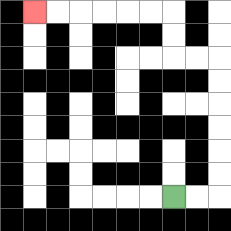{'start': '[7, 8]', 'end': '[1, 0]', 'path_directions': 'R,R,U,U,U,U,U,U,L,L,U,U,L,L,L,L,L,L', 'path_coordinates': '[[7, 8], [8, 8], [9, 8], [9, 7], [9, 6], [9, 5], [9, 4], [9, 3], [9, 2], [8, 2], [7, 2], [7, 1], [7, 0], [6, 0], [5, 0], [4, 0], [3, 0], [2, 0], [1, 0]]'}